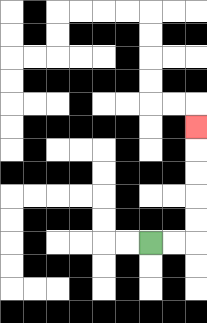{'start': '[6, 10]', 'end': '[8, 5]', 'path_directions': 'R,R,U,U,U,U,U', 'path_coordinates': '[[6, 10], [7, 10], [8, 10], [8, 9], [8, 8], [8, 7], [8, 6], [8, 5]]'}